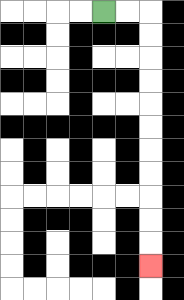{'start': '[4, 0]', 'end': '[6, 11]', 'path_directions': 'R,R,D,D,D,D,D,D,D,D,D,D,D', 'path_coordinates': '[[4, 0], [5, 0], [6, 0], [6, 1], [6, 2], [6, 3], [6, 4], [6, 5], [6, 6], [6, 7], [6, 8], [6, 9], [6, 10], [6, 11]]'}